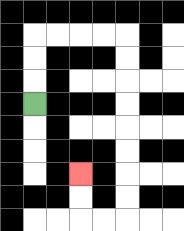{'start': '[1, 4]', 'end': '[3, 7]', 'path_directions': 'U,U,U,R,R,R,R,D,D,D,D,D,D,D,D,L,L,U,U', 'path_coordinates': '[[1, 4], [1, 3], [1, 2], [1, 1], [2, 1], [3, 1], [4, 1], [5, 1], [5, 2], [5, 3], [5, 4], [5, 5], [5, 6], [5, 7], [5, 8], [5, 9], [4, 9], [3, 9], [3, 8], [3, 7]]'}